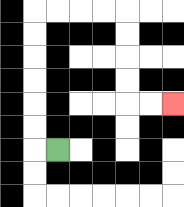{'start': '[2, 6]', 'end': '[7, 4]', 'path_directions': 'L,U,U,U,U,U,U,R,R,R,R,D,D,D,D,R,R', 'path_coordinates': '[[2, 6], [1, 6], [1, 5], [1, 4], [1, 3], [1, 2], [1, 1], [1, 0], [2, 0], [3, 0], [4, 0], [5, 0], [5, 1], [5, 2], [5, 3], [5, 4], [6, 4], [7, 4]]'}